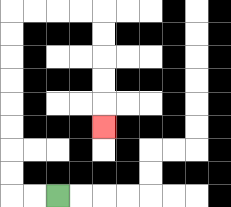{'start': '[2, 8]', 'end': '[4, 5]', 'path_directions': 'L,L,U,U,U,U,U,U,U,U,R,R,R,R,D,D,D,D,D', 'path_coordinates': '[[2, 8], [1, 8], [0, 8], [0, 7], [0, 6], [0, 5], [0, 4], [0, 3], [0, 2], [0, 1], [0, 0], [1, 0], [2, 0], [3, 0], [4, 0], [4, 1], [4, 2], [4, 3], [4, 4], [4, 5]]'}